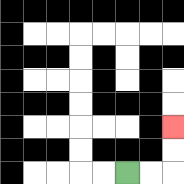{'start': '[5, 7]', 'end': '[7, 5]', 'path_directions': 'R,R,U,U', 'path_coordinates': '[[5, 7], [6, 7], [7, 7], [7, 6], [7, 5]]'}